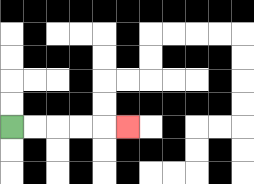{'start': '[0, 5]', 'end': '[5, 5]', 'path_directions': 'R,R,R,R,R', 'path_coordinates': '[[0, 5], [1, 5], [2, 5], [3, 5], [4, 5], [5, 5]]'}